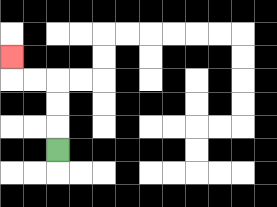{'start': '[2, 6]', 'end': '[0, 2]', 'path_directions': 'U,U,U,L,L,U', 'path_coordinates': '[[2, 6], [2, 5], [2, 4], [2, 3], [1, 3], [0, 3], [0, 2]]'}